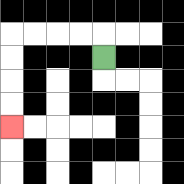{'start': '[4, 2]', 'end': '[0, 5]', 'path_directions': 'U,L,L,L,L,D,D,D,D', 'path_coordinates': '[[4, 2], [4, 1], [3, 1], [2, 1], [1, 1], [0, 1], [0, 2], [0, 3], [0, 4], [0, 5]]'}